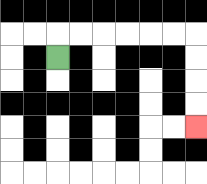{'start': '[2, 2]', 'end': '[8, 5]', 'path_directions': 'U,R,R,R,R,R,R,D,D,D,D', 'path_coordinates': '[[2, 2], [2, 1], [3, 1], [4, 1], [5, 1], [6, 1], [7, 1], [8, 1], [8, 2], [8, 3], [8, 4], [8, 5]]'}